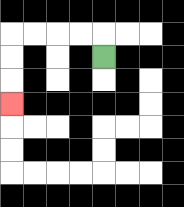{'start': '[4, 2]', 'end': '[0, 4]', 'path_directions': 'U,L,L,L,L,D,D,D', 'path_coordinates': '[[4, 2], [4, 1], [3, 1], [2, 1], [1, 1], [0, 1], [0, 2], [0, 3], [0, 4]]'}